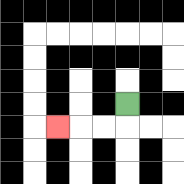{'start': '[5, 4]', 'end': '[2, 5]', 'path_directions': 'D,L,L,L', 'path_coordinates': '[[5, 4], [5, 5], [4, 5], [3, 5], [2, 5]]'}